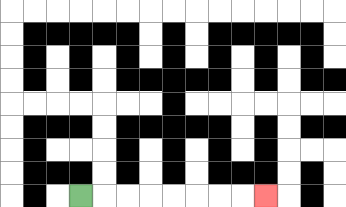{'start': '[3, 8]', 'end': '[11, 8]', 'path_directions': 'R,R,R,R,R,R,R,R', 'path_coordinates': '[[3, 8], [4, 8], [5, 8], [6, 8], [7, 8], [8, 8], [9, 8], [10, 8], [11, 8]]'}